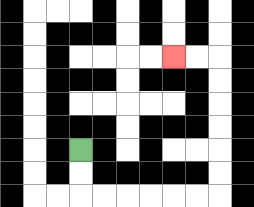{'start': '[3, 6]', 'end': '[7, 2]', 'path_directions': 'D,D,R,R,R,R,R,R,U,U,U,U,U,U,L,L', 'path_coordinates': '[[3, 6], [3, 7], [3, 8], [4, 8], [5, 8], [6, 8], [7, 8], [8, 8], [9, 8], [9, 7], [9, 6], [9, 5], [9, 4], [9, 3], [9, 2], [8, 2], [7, 2]]'}